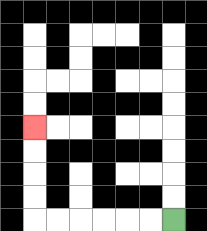{'start': '[7, 9]', 'end': '[1, 5]', 'path_directions': 'L,L,L,L,L,L,U,U,U,U', 'path_coordinates': '[[7, 9], [6, 9], [5, 9], [4, 9], [3, 9], [2, 9], [1, 9], [1, 8], [1, 7], [1, 6], [1, 5]]'}